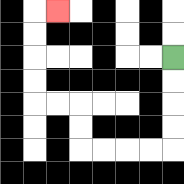{'start': '[7, 2]', 'end': '[2, 0]', 'path_directions': 'D,D,D,D,L,L,L,L,U,U,L,L,U,U,U,U,R', 'path_coordinates': '[[7, 2], [7, 3], [7, 4], [7, 5], [7, 6], [6, 6], [5, 6], [4, 6], [3, 6], [3, 5], [3, 4], [2, 4], [1, 4], [1, 3], [1, 2], [1, 1], [1, 0], [2, 0]]'}